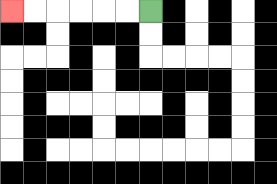{'start': '[6, 0]', 'end': '[0, 0]', 'path_directions': 'L,L,L,L,L,L', 'path_coordinates': '[[6, 0], [5, 0], [4, 0], [3, 0], [2, 0], [1, 0], [0, 0]]'}